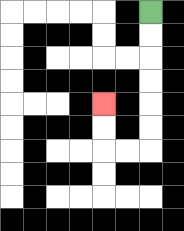{'start': '[6, 0]', 'end': '[4, 4]', 'path_directions': 'D,D,D,D,D,D,L,L,U,U', 'path_coordinates': '[[6, 0], [6, 1], [6, 2], [6, 3], [6, 4], [6, 5], [6, 6], [5, 6], [4, 6], [4, 5], [4, 4]]'}